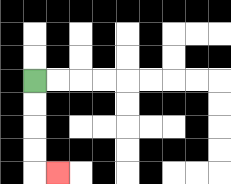{'start': '[1, 3]', 'end': '[2, 7]', 'path_directions': 'D,D,D,D,R', 'path_coordinates': '[[1, 3], [1, 4], [1, 5], [1, 6], [1, 7], [2, 7]]'}